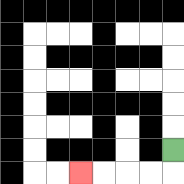{'start': '[7, 6]', 'end': '[3, 7]', 'path_directions': 'D,L,L,L,L', 'path_coordinates': '[[7, 6], [7, 7], [6, 7], [5, 7], [4, 7], [3, 7]]'}